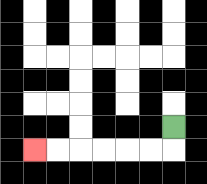{'start': '[7, 5]', 'end': '[1, 6]', 'path_directions': 'D,L,L,L,L,L,L', 'path_coordinates': '[[7, 5], [7, 6], [6, 6], [5, 6], [4, 6], [3, 6], [2, 6], [1, 6]]'}